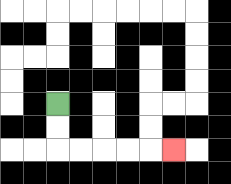{'start': '[2, 4]', 'end': '[7, 6]', 'path_directions': 'D,D,R,R,R,R,R', 'path_coordinates': '[[2, 4], [2, 5], [2, 6], [3, 6], [4, 6], [5, 6], [6, 6], [7, 6]]'}